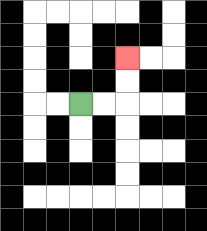{'start': '[3, 4]', 'end': '[5, 2]', 'path_directions': 'R,R,U,U', 'path_coordinates': '[[3, 4], [4, 4], [5, 4], [5, 3], [5, 2]]'}